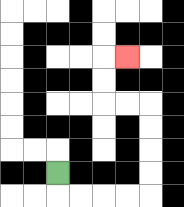{'start': '[2, 7]', 'end': '[5, 2]', 'path_directions': 'D,R,R,R,R,U,U,U,U,L,L,U,U,R', 'path_coordinates': '[[2, 7], [2, 8], [3, 8], [4, 8], [5, 8], [6, 8], [6, 7], [6, 6], [6, 5], [6, 4], [5, 4], [4, 4], [4, 3], [4, 2], [5, 2]]'}